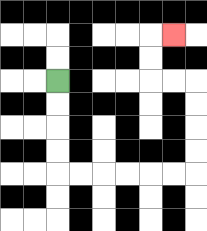{'start': '[2, 3]', 'end': '[7, 1]', 'path_directions': 'D,D,D,D,R,R,R,R,R,R,U,U,U,U,L,L,U,U,R', 'path_coordinates': '[[2, 3], [2, 4], [2, 5], [2, 6], [2, 7], [3, 7], [4, 7], [5, 7], [6, 7], [7, 7], [8, 7], [8, 6], [8, 5], [8, 4], [8, 3], [7, 3], [6, 3], [6, 2], [6, 1], [7, 1]]'}